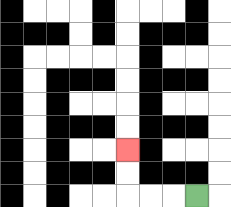{'start': '[8, 8]', 'end': '[5, 6]', 'path_directions': 'L,L,L,U,U', 'path_coordinates': '[[8, 8], [7, 8], [6, 8], [5, 8], [5, 7], [5, 6]]'}